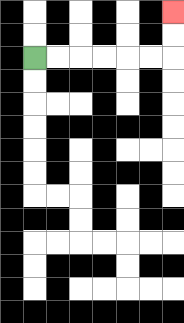{'start': '[1, 2]', 'end': '[7, 0]', 'path_directions': 'R,R,R,R,R,R,U,U', 'path_coordinates': '[[1, 2], [2, 2], [3, 2], [4, 2], [5, 2], [6, 2], [7, 2], [7, 1], [7, 0]]'}